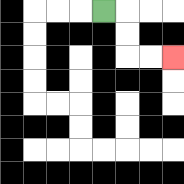{'start': '[4, 0]', 'end': '[7, 2]', 'path_directions': 'R,D,D,R,R', 'path_coordinates': '[[4, 0], [5, 0], [5, 1], [5, 2], [6, 2], [7, 2]]'}